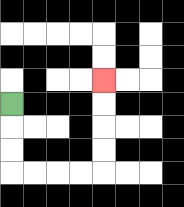{'start': '[0, 4]', 'end': '[4, 3]', 'path_directions': 'D,D,D,R,R,R,R,U,U,U,U', 'path_coordinates': '[[0, 4], [0, 5], [0, 6], [0, 7], [1, 7], [2, 7], [3, 7], [4, 7], [4, 6], [4, 5], [4, 4], [4, 3]]'}